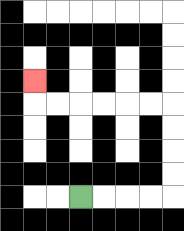{'start': '[3, 8]', 'end': '[1, 3]', 'path_directions': 'R,R,R,R,U,U,U,U,L,L,L,L,L,L,U', 'path_coordinates': '[[3, 8], [4, 8], [5, 8], [6, 8], [7, 8], [7, 7], [7, 6], [7, 5], [7, 4], [6, 4], [5, 4], [4, 4], [3, 4], [2, 4], [1, 4], [1, 3]]'}